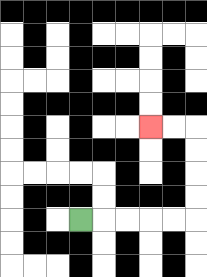{'start': '[3, 9]', 'end': '[6, 5]', 'path_directions': 'R,R,R,R,R,U,U,U,U,L,L', 'path_coordinates': '[[3, 9], [4, 9], [5, 9], [6, 9], [7, 9], [8, 9], [8, 8], [8, 7], [8, 6], [8, 5], [7, 5], [6, 5]]'}